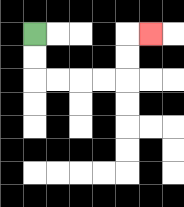{'start': '[1, 1]', 'end': '[6, 1]', 'path_directions': 'D,D,R,R,R,R,U,U,R', 'path_coordinates': '[[1, 1], [1, 2], [1, 3], [2, 3], [3, 3], [4, 3], [5, 3], [5, 2], [5, 1], [6, 1]]'}